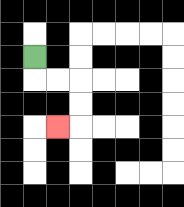{'start': '[1, 2]', 'end': '[2, 5]', 'path_directions': 'D,R,R,D,D,L', 'path_coordinates': '[[1, 2], [1, 3], [2, 3], [3, 3], [3, 4], [3, 5], [2, 5]]'}